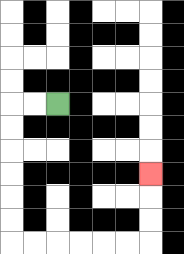{'start': '[2, 4]', 'end': '[6, 7]', 'path_directions': 'L,L,D,D,D,D,D,D,R,R,R,R,R,R,U,U,U', 'path_coordinates': '[[2, 4], [1, 4], [0, 4], [0, 5], [0, 6], [0, 7], [0, 8], [0, 9], [0, 10], [1, 10], [2, 10], [3, 10], [4, 10], [5, 10], [6, 10], [6, 9], [6, 8], [6, 7]]'}